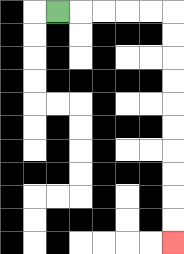{'start': '[2, 0]', 'end': '[7, 10]', 'path_directions': 'R,R,R,R,R,D,D,D,D,D,D,D,D,D,D', 'path_coordinates': '[[2, 0], [3, 0], [4, 0], [5, 0], [6, 0], [7, 0], [7, 1], [7, 2], [7, 3], [7, 4], [7, 5], [7, 6], [7, 7], [7, 8], [7, 9], [7, 10]]'}